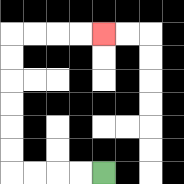{'start': '[4, 7]', 'end': '[4, 1]', 'path_directions': 'L,L,L,L,U,U,U,U,U,U,R,R,R,R', 'path_coordinates': '[[4, 7], [3, 7], [2, 7], [1, 7], [0, 7], [0, 6], [0, 5], [0, 4], [0, 3], [0, 2], [0, 1], [1, 1], [2, 1], [3, 1], [4, 1]]'}